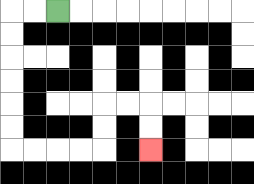{'start': '[2, 0]', 'end': '[6, 6]', 'path_directions': 'L,L,D,D,D,D,D,D,R,R,R,R,U,U,R,R,D,D', 'path_coordinates': '[[2, 0], [1, 0], [0, 0], [0, 1], [0, 2], [0, 3], [0, 4], [0, 5], [0, 6], [1, 6], [2, 6], [3, 6], [4, 6], [4, 5], [4, 4], [5, 4], [6, 4], [6, 5], [6, 6]]'}